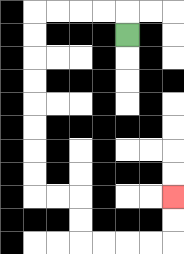{'start': '[5, 1]', 'end': '[7, 8]', 'path_directions': 'U,L,L,L,L,D,D,D,D,D,D,D,D,R,R,D,D,R,R,R,R,U,U', 'path_coordinates': '[[5, 1], [5, 0], [4, 0], [3, 0], [2, 0], [1, 0], [1, 1], [1, 2], [1, 3], [1, 4], [1, 5], [1, 6], [1, 7], [1, 8], [2, 8], [3, 8], [3, 9], [3, 10], [4, 10], [5, 10], [6, 10], [7, 10], [7, 9], [7, 8]]'}